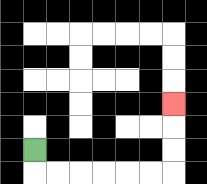{'start': '[1, 6]', 'end': '[7, 4]', 'path_directions': 'D,R,R,R,R,R,R,U,U,U', 'path_coordinates': '[[1, 6], [1, 7], [2, 7], [3, 7], [4, 7], [5, 7], [6, 7], [7, 7], [7, 6], [7, 5], [7, 4]]'}